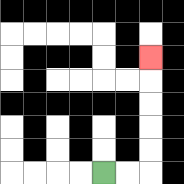{'start': '[4, 7]', 'end': '[6, 2]', 'path_directions': 'R,R,U,U,U,U,U', 'path_coordinates': '[[4, 7], [5, 7], [6, 7], [6, 6], [6, 5], [6, 4], [6, 3], [6, 2]]'}